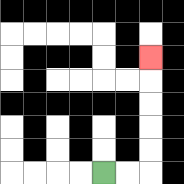{'start': '[4, 7]', 'end': '[6, 2]', 'path_directions': 'R,R,U,U,U,U,U', 'path_coordinates': '[[4, 7], [5, 7], [6, 7], [6, 6], [6, 5], [6, 4], [6, 3], [6, 2]]'}